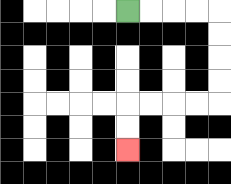{'start': '[5, 0]', 'end': '[5, 6]', 'path_directions': 'R,R,R,R,D,D,D,D,L,L,L,L,D,D', 'path_coordinates': '[[5, 0], [6, 0], [7, 0], [8, 0], [9, 0], [9, 1], [9, 2], [9, 3], [9, 4], [8, 4], [7, 4], [6, 4], [5, 4], [5, 5], [5, 6]]'}